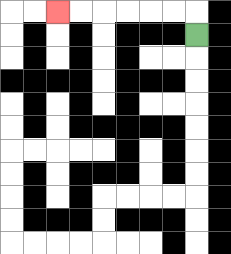{'start': '[8, 1]', 'end': '[2, 0]', 'path_directions': 'U,L,L,L,L,L,L', 'path_coordinates': '[[8, 1], [8, 0], [7, 0], [6, 0], [5, 0], [4, 0], [3, 0], [2, 0]]'}